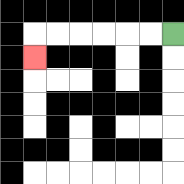{'start': '[7, 1]', 'end': '[1, 2]', 'path_directions': 'L,L,L,L,L,L,D', 'path_coordinates': '[[7, 1], [6, 1], [5, 1], [4, 1], [3, 1], [2, 1], [1, 1], [1, 2]]'}